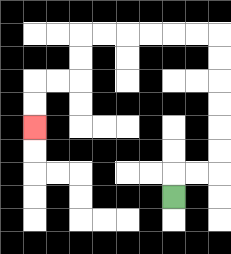{'start': '[7, 8]', 'end': '[1, 5]', 'path_directions': 'U,R,R,U,U,U,U,U,U,L,L,L,L,L,L,D,D,L,L,D,D', 'path_coordinates': '[[7, 8], [7, 7], [8, 7], [9, 7], [9, 6], [9, 5], [9, 4], [9, 3], [9, 2], [9, 1], [8, 1], [7, 1], [6, 1], [5, 1], [4, 1], [3, 1], [3, 2], [3, 3], [2, 3], [1, 3], [1, 4], [1, 5]]'}